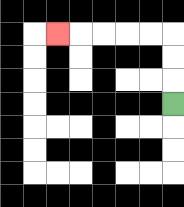{'start': '[7, 4]', 'end': '[2, 1]', 'path_directions': 'U,U,U,L,L,L,L,L', 'path_coordinates': '[[7, 4], [7, 3], [7, 2], [7, 1], [6, 1], [5, 1], [4, 1], [3, 1], [2, 1]]'}